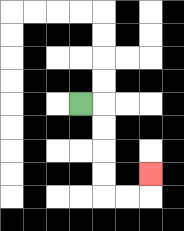{'start': '[3, 4]', 'end': '[6, 7]', 'path_directions': 'R,D,D,D,D,R,R,U', 'path_coordinates': '[[3, 4], [4, 4], [4, 5], [4, 6], [4, 7], [4, 8], [5, 8], [6, 8], [6, 7]]'}